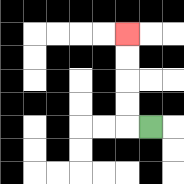{'start': '[6, 5]', 'end': '[5, 1]', 'path_directions': 'L,U,U,U,U', 'path_coordinates': '[[6, 5], [5, 5], [5, 4], [5, 3], [5, 2], [5, 1]]'}